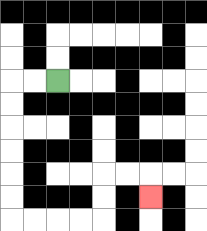{'start': '[2, 3]', 'end': '[6, 8]', 'path_directions': 'L,L,D,D,D,D,D,D,R,R,R,R,U,U,R,R,D', 'path_coordinates': '[[2, 3], [1, 3], [0, 3], [0, 4], [0, 5], [0, 6], [0, 7], [0, 8], [0, 9], [1, 9], [2, 9], [3, 9], [4, 9], [4, 8], [4, 7], [5, 7], [6, 7], [6, 8]]'}